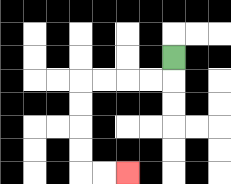{'start': '[7, 2]', 'end': '[5, 7]', 'path_directions': 'D,L,L,L,L,D,D,D,D,R,R', 'path_coordinates': '[[7, 2], [7, 3], [6, 3], [5, 3], [4, 3], [3, 3], [3, 4], [3, 5], [3, 6], [3, 7], [4, 7], [5, 7]]'}